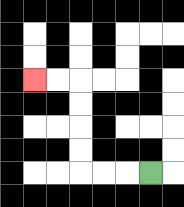{'start': '[6, 7]', 'end': '[1, 3]', 'path_directions': 'L,L,L,U,U,U,U,L,L', 'path_coordinates': '[[6, 7], [5, 7], [4, 7], [3, 7], [3, 6], [3, 5], [3, 4], [3, 3], [2, 3], [1, 3]]'}